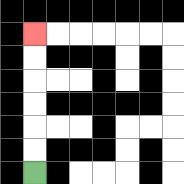{'start': '[1, 7]', 'end': '[1, 1]', 'path_directions': 'U,U,U,U,U,U', 'path_coordinates': '[[1, 7], [1, 6], [1, 5], [1, 4], [1, 3], [1, 2], [1, 1]]'}